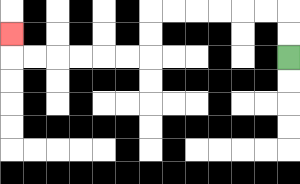{'start': '[12, 2]', 'end': '[0, 1]', 'path_directions': 'U,U,L,L,L,L,L,L,D,D,L,L,L,L,L,L,U', 'path_coordinates': '[[12, 2], [12, 1], [12, 0], [11, 0], [10, 0], [9, 0], [8, 0], [7, 0], [6, 0], [6, 1], [6, 2], [5, 2], [4, 2], [3, 2], [2, 2], [1, 2], [0, 2], [0, 1]]'}